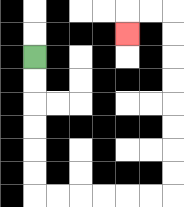{'start': '[1, 2]', 'end': '[5, 1]', 'path_directions': 'D,D,D,D,D,D,R,R,R,R,R,R,U,U,U,U,U,U,U,U,L,L,D', 'path_coordinates': '[[1, 2], [1, 3], [1, 4], [1, 5], [1, 6], [1, 7], [1, 8], [2, 8], [3, 8], [4, 8], [5, 8], [6, 8], [7, 8], [7, 7], [7, 6], [7, 5], [7, 4], [7, 3], [7, 2], [7, 1], [7, 0], [6, 0], [5, 0], [5, 1]]'}